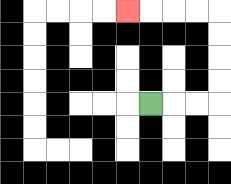{'start': '[6, 4]', 'end': '[5, 0]', 'path_directions': 'R,R,R,U,U,U,U,L,L,L,L', 'path_coordinates': '[[6, 4], [7, 4], [8, 4], [9, 4], [9, 3], [9, 2], [9, 1], [9, 0], [8, 0], [7, 0], [6, 0], [5, 0]]'}